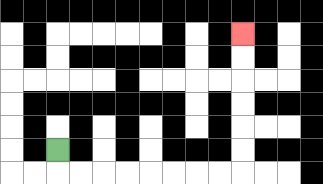{'start': '[2, 6]', 'end': '[10, 1]', 'path_directions': 'D,R,R,R,R,R,R,R,R,U,U,U,U,U,U', 'path_coordinates': '[[2, 6], [2, 7], [3, 7], [4, 7], [5, 7], [6, 7], [7, 7], [8, 7], [9, 7], [10, 7], [10, 6], [10, 5], [10, 4], [10, 3], [10, 2], [10, 1]]'}